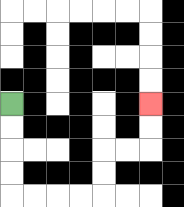{'start': '[0, 4]', 'end': '[6, 4]', 'path_directions': 'D,D,D,D,R,R,R,R,U,U,R,R,U,U', 'path_coordinates': '[[0, 4], [0, 5], [0, 6], [0, 7], [0, 8], [1, 8], [2, 8], [3, 8], [4, 8], [4, 7], [4, 6], [5, 6], [6, 6], [6, 5], [6, 4]]'}